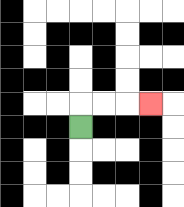{'start': '[3, 5]', 'end': '[6, 4]', 'path_directions': 'U,R,R,R', 'path_coordinates': '[[3, 5], [3, 4], [4, 4], [5, 4], [6, 4]]'}